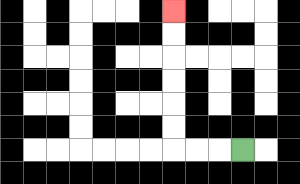{'start': '[10, 6]', 'end': '[7, 0]', 'path_directions': 'L,L,L,U,U,U,U,U,U', 'path_coordinates': '[[10, 6], [9, 6], [8, 6], [7, 6], [7, 5], [7, 4], [7, 3], [7, 2], [7, 1], [7, 0]]'}